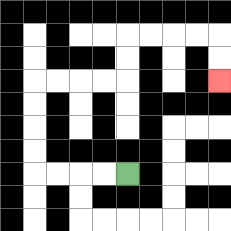{'start': '[5, 7]', 'end': '[9, 3]', 'path_directions': 'L,L,L,L,U,U,U,U,R,R,R,R,U,U,R,R,R,R,D,D', 'path_coordinates': '[[5, 7], [4, 7], [3, 7], [2, 7], [1, 7], [1, 6], [1, 5], [1, 4], [1, 3], [2, 3], [3, 3], [4, 3], [5, 3], [5, 2], [5, 1], [6, 1], [7, 1], [8, 1], [9, 1], [9, 2], [9, 3]]'}